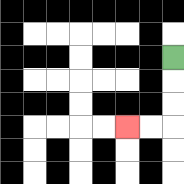{'start': '[7, 2]', 'end': '[5, 5]', 'path_directions': 'D,D,D,L,L', 'path_coordinates': '[[7, 2], [7, 3], [7, 4], [7, 5], [6, 5], [5, 5]]'}